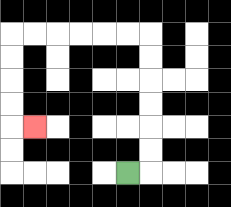{'start': '[5, 7]', 'end': '[1, 5]', 'path_directions': 'R,U,U,U,U,U,U,L,L,L,L,L,L,D,D,D,D,R', 'path_coordinates': '[[5, 7], [6, 7], [6, 6], [6, 5], [6, 4], [6, 3], [6, 2], [6, 1], [5, 1], [4, 1], [3, 1], [2, 1], [1, 1], [0, 1], [0, 2], [0, 3], [0, 4], [0, 5], [1, 5]]'}